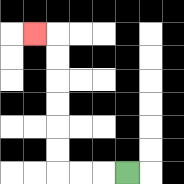{'start': '[5, 7]', 'end': '[1, 1]', 'path_directions': 'L,L,L,U,U,U,U,U,U,L', 'path_coordinates': '[[5, 7], [4, 7], [3, 7], [2, 7], [2, 6], [2, 5], [2, 4], [2, 3], [2, 2], [2, 1], [1, 1]]'}